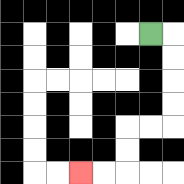{'start': '[6, 1]', 'end': '[3, 7]', 'path_directions': 'R,D,D,D,D,L,L,D,D,L,L', 'path_coordinates': '[[6, 1], [7, 1], [7, 2], [7, 3], [7, 4], [7, 5], [6, 5], [5, 5], [5, 6], [5, 7], [4, 7], [3, 7]]'}